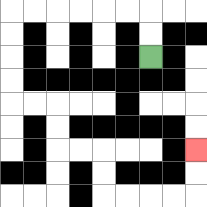{'start': '[6, 2]', 'end': '[8, 6]', 'path_directions': 'U,U,L,L,L,L,L,L,D,D,D,D,R,R,D,D,R,R,D,D,R,R,R,R,U,U', 'path_coordinates': '[[6, 2], [6, 1], [6, 0], [5, 0], [4, 0], [3, 0], [2, 0], [1, 0], [0, 0], [0, 1], [0, 2], [0, 3], [0, 4], [1, 4], [2, 4], [2, 5], [2, 6], [3, 6], [4, 6], [4, 7], [4, 8], [5, 8], [6, 8], [7, 8], [8, 8], [8, 7], [8, 6]]'}